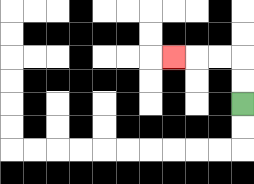{'start': '[10, 4]', 'end': '[7, 2]', 'path_directions': 'U,U,L,L,L', 'path_coordinates': '[[10, 4], [10, 3], [10, 2], [9, 2], [8, 2], [7, 2]]'}